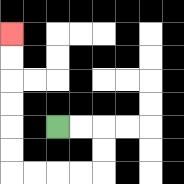{'start': '[2, 5]', 'end': '[0, 1]', 'path_directions': 'R,R,D,D,L,L,L,L,U,U,U,U,U,U', 'path_coordinates': '[[2, 5], [3, 5], [4, 5], [4, 6], [4, 7], [3, 7], [2, 7], [1, 7], [0, 7], [0, 6], [0, 5], [0, 4], [0, 3], [0, 2], [0, 1]]'}